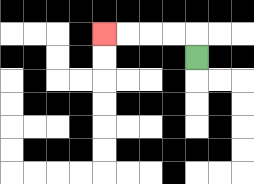{'start': '[8, 2]', 'end': '[4, 1]', 'path_directions': 'U,L,L,L,L', 'path_coordinates': '[[8, 2], [8, 1], [7, 1], [6, 1], [5, 1], [4, 1]]'}